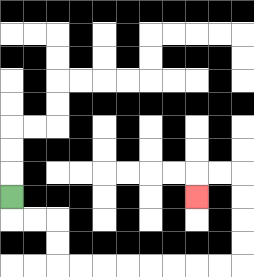{'start': '[0, 8]', 'end': '[8, 8]', 'path_directions': 'D,R,R,D,D,R,R,R,R,R,R,R,R,U,U,U,U,L,L,D', 'path_coordinates': '[[0, 8], [0, 9], [1, 9], [2, 9], [2, 10], [2, 11], [3, 11], [4, 11], [5, 11], [6, 11], [7, 11], [8, 11], [9, 11], [10, 11], [10, 10], [10, 9], [10, 8], [10, 7], [9, 7], [8, 7], [8, 8]]'}